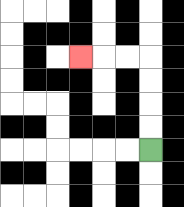{'start': '[6, 6]', 'end': '[3, 2]', 'path_directions': 'U,U,U,U,L,L,L', 'path_coordinates': '[[6, 6], [6, 5], [6, 4], [6, 3], [6, 2], [5, 2], [4, 2], [3, 2]]'}